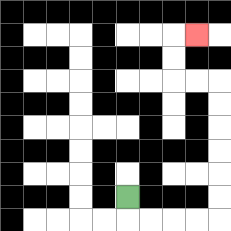{'start': '[5, 8]', 'end': '[8, 1]', 'path_directions': 'D,R,R,R,R,U,U,U,U,U,U,L,L,U,U,R', 'path_coordinates': '[[5, 8], [5, 9], [6, 9], [7, 9], [8, 9], [9, 9], [9, 8], [9, 7], [9, 6], [9, 5], [9, 4], [9, 3], [8, 3], [7, 3], [7, 2], [7, 1], [8, 1]]'}